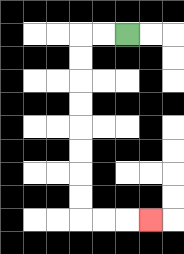{'start': '[5, 1]', 'end': '[6, 9]', 'path_directions': 'L,L,D,D,D,D,D,D,D,D,R,R,R', 'path_coordinates': '[[5, 1], [4, 1], [3, 1], [3, 2], [3, 3], [3, 4], [3, 5], [3, 6], [3, 7], [3, 8], [3, 9], [4, 9], [5, 9], [6, 9]]'}